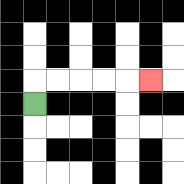{'start': '[1, 4]', 'end': '[6, 3]', 'path_directions': 'U,R,R,R,R,R', 'path_coordinates': '[[1, 4], [1, 3], [2, 3], [3, 3], [4, 3], [5, 3], [6, 3]]'}